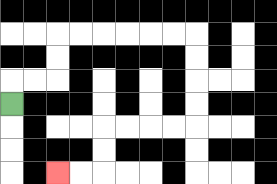{'start': '[0, 4]', 'end': '[2, 7]', 'path_directions': 'U,R,R,U,U,R,R,R,R,R,R,D,D,D,D,L,L,L,L,D,D,L,L', 'path_coordinates': '[[0, 4], [0, 3], [1, 3], [2, 3], [2, 2], [2, 1], [3, 1], [4, 1], [5, 1], [6, 1], [7, 1], [8, 1], [8, 2], [8, 3], [8, 4], [8, 5], [7, 5], [6, 5], [5, 5], [4, 5], [4, 6], [4, 7], [3, 7], [2, 7]]'}